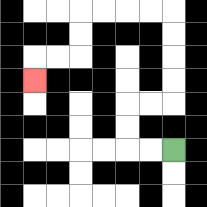{'start': '[7, 6]', 'end': '[1, 3]', 'path_directions': 'L,L,U,U,R,R,U,U,U,U,L,L,L,L,D,D,L,L,D', 'path_coordinates': '[[7, 6], [6, 6], [5, 6], [5, 5], [5, 4], [6, 4], [7, 4], [7, 3], [7, 2], [7, 1], [7, 0], [6, 0], [5, 0], [4, 0], [3, 0], [3, 1], [3, 2], [2, 2], [1, 2], [1, 3]]'}